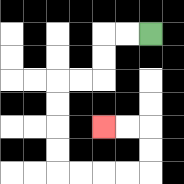{'start': '[6, 1]', 'end': '[4, 5]', 'path_directions': 'L,L,D,D,L,L,D,D,D,D,R,R,R,R,U,U,L,L', 'path_coordinates': '[[6, 1], [5, 1], [4, 1], [4, 2], [4, 3], [3, 3], [2, 3], [2, 4], [2, 5], [2, 6], [2, 7], [3, 7], [4, 7], [5, 7], [6, 7], [6, 6], [6, 5], [5, 5], [4, 5]]'}